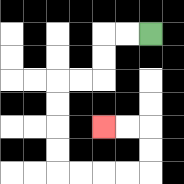{'start': '[6, 1]', 'end': '[4, 5]', 'path_directions': 'L,L,D,D,L,L,D,D,D,D,R,R,R,R,U,U,L,L', 'path_coordinates': '[[6, 1], [5, 1], [4, 1], [4, 2], [4, 3], [3, 3], [2, 3], [2, 4], [2, 5], [2, 6], [2, 7], [3, 7], [4, 7], [5, 7], [6, 7], [6, 6], [6, 5], [5, 5], [4, 5]]'}